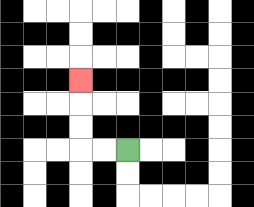{'start': '[5, 6]', 'end': '[3, 3]', 'path_directions': 'L,L,U,U,U', 'path_coordinates': '[[5, 6], [4, 6], [3, 6], [3, 5], [3, 4], [3, 3]]'}